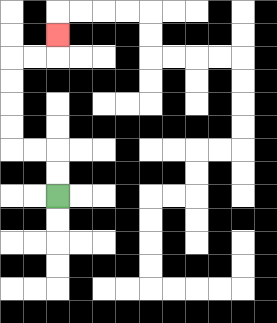{'start': '[2, 8]', 'end': '[2, 1]', 'path_directions': 'U,U,L,L,U,U,U,U,R,R,U', 'path_coordinates': '[[2, 8], [2, 7], [2, 6], [1, 6], [0, 6], [0, 5], [0, 4], [0, 3], [0, 2], [1, 2], [2, 2], [2, 1]]'}